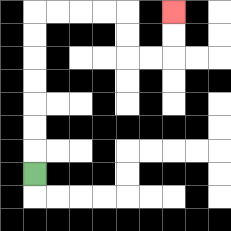{'start': '[1, 7]', 'end': '[7, 0]', 'path_directions': 'U,U,U,U,U,U,U,R,R,R,R,D,D,R,R,U,U', 'path_coordinates': '[[1, 7], [1, 6], [1, 5], [1, 4], [1, 3], [1, 2], [1, 1], [1, 0], [2, 0], [3, 0], [4, 0], [5, 0], [5, 1], [5, 2], [6, 2], [7, 2], [7, 1], [7, 0]]'}